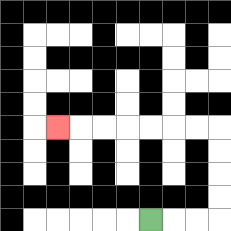{'start': '[6, 9]', 'end': '[2, 5]', 'path_directions': 'R,R,R,U,U,U,U,L,L,L,L,L,L,L', 'path_coordinates': '[[6, 9], [7, 9], [8, 9], [9, 9], [9, 8], [9, 7], [9, 6], [9, 5], [8, 5], [7, 5], [6, 5], [5, 5], [4, 5], [3, 5], [2, 5]]'}